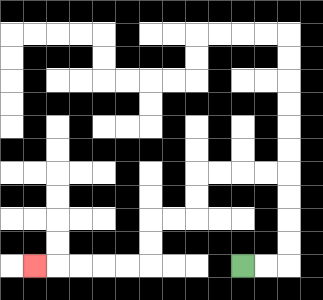{'start': '[10, 11]', 'end': '[1, 11]', 'path_directions': 'R,R,U,U,U,U,L,L,L,L,D,D,L,L,D,D,L,L,L,L,L', 'path_coordinates': '[[10, 11], [11, 11], [12, 11], [12, 10], [12, 9], [12, 8], [12, 7], [11, 7], [10, 7], [9, 7], [8, 7], [8, 8], [8, 9], [7, 9], [6, 9], [6, 10], [6, 11], [5, 11], [4, 11], [3, 11], [2, 11], [1, 11]]'}